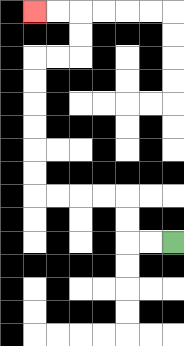{'start': '[7, 10]', 'end': '[1, 0]', 'path_directions': 'L,L,U,U,L,L,L,L,U,U,U,U,U,U,R,R,U,U,L,L', 'path_coordinates': '[[7, 10], [6, 10], [5, 10], [5, 9], [5, 8], [4, 8], [3, 8], [2, 8], [1, 8], [1, 7], [1, 6], [1, 5], [1, 4], [1, 3], [1, 2], [2, 2], [3, 2], [3, 1], [3, 0], [2, 0], [1, 0]]'}